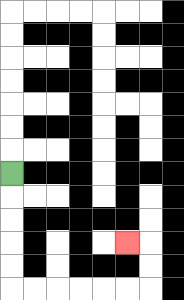{'start': '[0, 7]', 'end': '[5, 10]', 'path_directions': 'D,D,D,D,D,R,R,R,R,R,R,U,U,L', 'path_coordinates': '[[0, 7], [0, 8], [0, 9], [0, 10], [0, 11], [0, 12], [1, 12], [2, 12], [3, 12], [4, 12], [5, 12], [6, 12], [6, 11], [6, 10], [5, 10]]'}